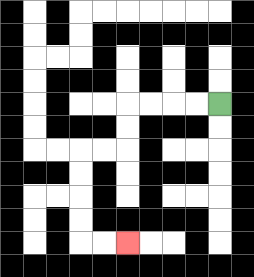{'start': '[9, 4]', 'end': '[5, 10]', 'path_directions': 'L,L,L,L,D,D,L,L,D,D,D,D,R,R', 'path_coordinates': '[[9, 4], [8, 4], [7, 4], [6, 4], [5, 4], [5, 5], [5, 6], [4, 6], [3, 6], [3, 7], [3, 8], [3, 9], [3, 10], [4, 10], [5, 10]]'}